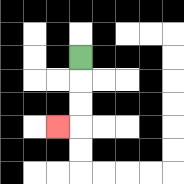{'start': '[3, 2]', 'end': '[2, 5]', 'path_directions': 'D,D,D,L', 'path_coordinates': '[[3, 2], [3, 3], [3, 4], [3, 5], [2, 5]]'}